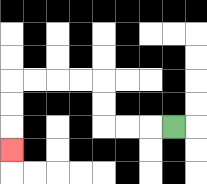{'start': '[7, 5]', 'end': '[0, 6]', 'path_directions': 'L,L,L,U,U,L,L,L,L,D,D,D', 'path_coordinates': '[[7, 5], [6, 5], [5, 5], [4, 5], [4, 4], [4, 3], [3, 3], [2, 3], [1, 3], [0, 3], [0, 4], [0, 5], [0, 6]]'}